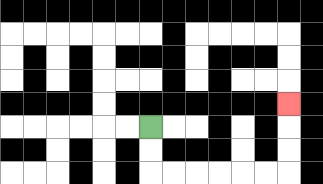{'start': '[6, 5]', 'end': '[12, 4]', 'path_directions': 'D,D,R,R,R,R,R,R,U,U,U', 'path_coordinates': '[[6, 5], [6, 6], [6, 7], [7, 7], [8, 7], [9, 7], [10, 7], [11, 7], [12, 7], [12, 6], [12, 5], [12, 4]]'}